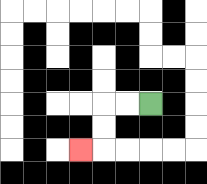{'start': '[6, 4]', 'end': '[3, 6]', 'path_directions': 'L,L,D,D,L', 'path_coordinates': '[[6, 4], [5, 4], [4, 4], [4, 5], [4, 6], [3, 6]]'}